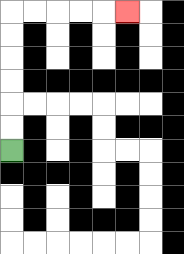{'start': '[0, 6]', 'end': '[5, 0]', 'path_directions': 'U,U,U,U,U,U,R,R,R,R,R', 'path_coordinates': '[[0, 6], [0, 5], [0, 4], [0, 3], [0, 2], [0, 1], [0, 0], [1, 0], [2, 0], [3, 0], [4, 0], [5, 0]]'}